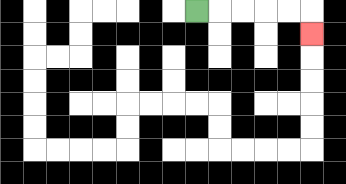{'start': '[8, 0]', 'end': '[13, 1]', 'path_directions': 'R,R,R,R,R,D', 'path_coordinates': '[[8, 0], [9, 0], [10, 0], [11, 0], [12, 0], [13, 0], [13, 1]]'}